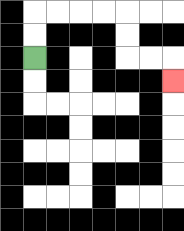{'start': '[1, 2]', 'end': '[7, 3]', 'path_directions': 'U,U,R,R,R,R,D,D,R,R,D', 'path_coordinates': '[[1, 2], [1, 1], [1, 0], [2, 0], [3, 0], [4, 0], [5, 0], [5, 1], [5, 2], [6, 2], [7, 2], [7, 3]]'}